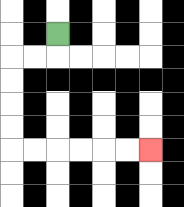{'start': '[2, 1]', 'end': '[6, 6]', 'path_directions': 'D,L,L,D,D,D,D,R,R,R,R,R,R', 'path_coordinates': '[[2, 1], [2, 2], [1, 2], [0, 2], [0, 3], [0, 4], [0, 5], [0, 6], [1, 6], [2, 6], [3, 6], [4, 6], [5, 6], [6, 6]]'}